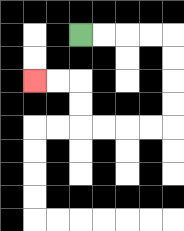{'start': '[3, 1]', 'end': '[1, 3]', 'path_directions': 'R,R,R,R,D,D,D,D,L,L,L,L,U,U,L,L', 'path_coordinates': '[[3, 1], [4, 1], [5, 1], [6, 1], [7, 1], [7, 2], [7, 3], [7, 4], [7, 5], [6, 5], [5, 5], [4, 5], [3, 5], [3, 4], [3, 3], [2, 3], [1, 3]]'}